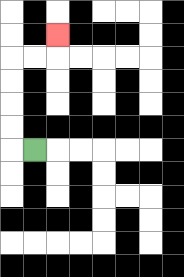{'start': '[1, 6]', 'end': '[2, 1]', 'path_directions': 'L,U,U,U,U,R,R,U', 'path_coordinates': '[[1, 6], [0, 6], [0, 5], [0, 4], [0, 3], [0, 2], [1, 2], [2, 2], [2, 1]]'}